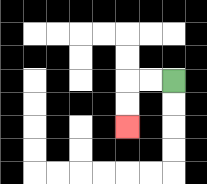{'start': '[7, 3]', 'end': '[5, 5]', 'path_directions': 'L,L,D,D', 'path_coordinates': '[[7, 3], [6, 3], [5, 3], [5, 4], [5, 5]]'}